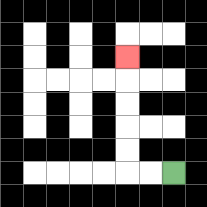{'start': '[7, 7]', 'end': '[5, 2]', 'path_directions': 'L,L,U,U,U,U,U', 'path_coordinates': '[[7, 7], [6, 7], [5, 7], [5, 6], [5, 5], [5, 4], [5, 3], [5, 2]]'}